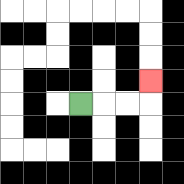{'start': '[3, 4]', 'end': '[6, 3]', 'path_directions': 'R,R,R,U', 'path_coordinates': '[[3, 4], [4, 4], [5, 4], [6, 4], [6, 3]]'}